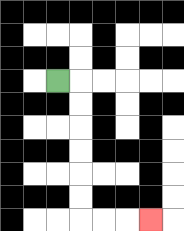{'start': '[2, 3]', 'end': '[6, 9]', 'path_directions': 'R,D,D,D,D,D,D,R,R,R', 'path_coordinates': '[[2, 3], [3, 3], [3, 4], [3, 5], [3, 6], [3, 7], [3, 8], [3, 9], [4, 9], [5, 9], [6, 9]]'}